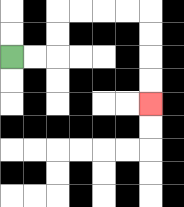{'start': '[0, 2]', 'end': '[6, 4]', 'path_directions': 'R,R,U,U,R,R,R,R,D,D,D,D', 'path_coordinates': '[[0, 2], [1, 2], [2, 2], [2, 1], [2, 0], [3, 0], [4, 0], [5, 0], [6, 0], [6, 1], [6, 2], [6, 3], [6, 4]]'}